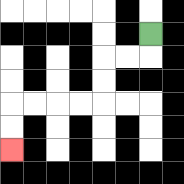{'start': '[6, 1]', 'end': '[0, 6]', 'path_directions': 'D,L,L,D,D,L,L,L,L,D,D', 'path_coordinates': '[[6, 1], [6, 2], [5, 2], [4, 2], [4, 3], [4, 4], [3, 4], [2, 4], [1, 4], [0, 4], [0, 5], [0, 6]]'}